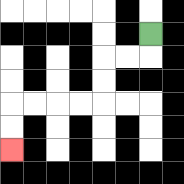{'start': '[6, 1]', 'end': '[0, 6]', 'path_directions': 'D,L,L,D,D,L,L,L,L,D,D', 'path_coordinates': '[[6, 1], [6, 2], [5, 2], [4, 2], [4, 3], [4, 4], [3, 4], [2, 4], [1, 4], [0, 4], [0, 5], [0, 6]]'}